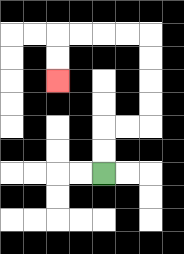{'start': '[4, 7]', 'end': '[2, 3]', 'path_directions': 'U,U,R,R,U,U,U,U,L,L,L,L,D,D', 'path_coordinates': '[[4, 7], [4, 6], [4, 5], [5, 5], [6, 5], [6, 4], [6, 3], [6, 2], [6, 1], [5, 1], [4, 1], [3, 1], [2, 1], [2, 2], [2, 3]]'}